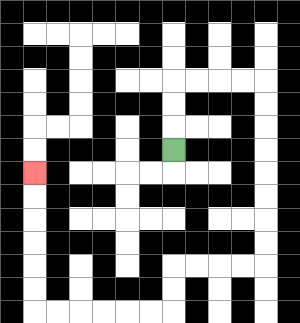{'start': '[7, 6]', 'end': '[1, 7]', 'path_directions': 'U,U,U,R,R,R,R,D,D,D,D,D,D,D,D,L,L,L,L,D,D,L,L,L,L,L,L,U,U,U,U,U,U', 'path_coordinates': '[[7, 6], [7, 5], [7, 4], [7, 3], [8, 3], [9, 3], [10, 3], [11, 3], [11, 4], [11, 5], [11, 6], [11, 7], [11, 8], [11, 9], [11, 10], [11, 11], [10, 11], [9, 11], [8, 11], [7, 11], [7, 12], [7, 13], [6, 13], [5, 13], [4, 13], [3, 13], [2, 13], [1, 13], [1, 12], [1, 11], [1, 10], [1, 9], [1, 8], [1, 7]]'}